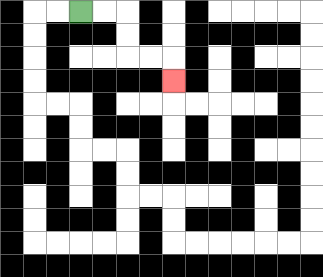{'start': '[3, 0]', 'end': '[7, 3]', 'path_directions': 'R,R,D,D,R,R,D', 'path_coordinates': '[[3, 0], [4, 0], [5, 0], [5, 1], [5, 2], [6, 2], [7, 2], [7, 3]]'}